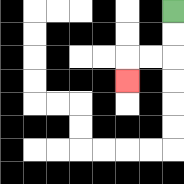{'start': '[7, 0]', 'end': '[5, 3]', 'path_directions': 'D,D,L,L,D', 'path_coordinates': '[[7, 0], [7, 1], [7, 2], [6, 2], [5, 2], [5, 3]]'}